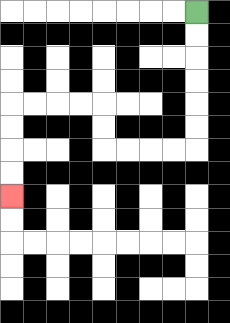{'start': '[8, 0]', 'end': '[0, 8]', 'path_directions': 'D,D,D,D,D,D,L,L,L,L,U,U,L,L,L,L,D,D,D,D', 'path_coordinates': '[[8, 0], [8, 1], [8, 2], [8, 3], [8, 4], [8, 5], [8, 6], [7, 6], [6, 6], [5, 6], [4, 6], [4, 5], [4, 4], [3, 4], [2, 4], [1, 4], [0, 4], [0, 5], [0, 6], [0, 7], [0, 8]]'}